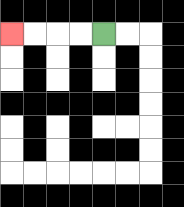{'start': '[4, 1]', 'end': '[0, 1]', 'path_directions': 'L,L,L,L', 'path_coordinates': '[[4, 1], [3, 1], [2, 1], [1, 1], [0, 1]]'}